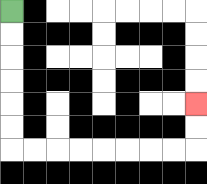{'start': '[0, 0]', 'end': '[8, 4]', 'path_directions': 'D,D,D,D,D,D,R,R,R,R,R,R,R,R,U,U', 'path_coordinates': '[[0, 0], [0, 1], [0, 2], [0, 3], [0, 4], [0, 5], [0, 6], [1, 6], [2, 6], [3, 6], [4, 6], [5, 6], [6, 6], [7, 6], [8, 6], [8, 5], [8, 4]]'}